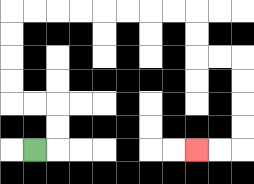{'start': '[1, 6]', 'end': '[8, 6]', 'path_directions': 'R,U,U,L,L,U,U,U,U,R,R,R,R,R,R,R,R,D,D,R,R,D,D,D,D,L,L', 'path_coordinates': '[[1, 6], [2, 6], [2, 5], [2, 4], [1, 4], [0, 4], [0, 3], [0, 2], [0, 1], [0, 0], [1, 0], [2, 0], [3, 0], [4, 0], [5, 0], [6, 0], [7, 0], [8, 0], [8, 1], [8, 2], [9, 2], [10, 2], [10, 3], [10, 4], [10, 5], [10, 6], [9, 6], [8, 6]]'}